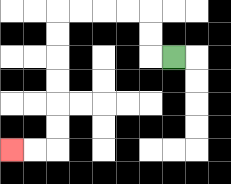{'start': '[7, 2]', 'end': '[0, 6]', 'path_directions': 'L,U,U,L,L,L,L,D,D,D,D,D,D,L,L', 'path_coordinates': '[[7, 2], [6, 2], [6, 1], [6, 0], [5, 0], [4, 0], [3, 0], [2, 0], [2, 1], [2, 2], [2, 3], [2, 4], [2, 5], [2, 6], [1, 6], [0, 6]]'}